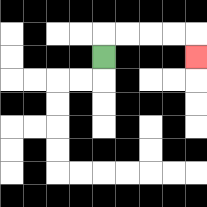{'start': '[4, 2]', 'end': '[8, 2]', 'path_directions': 'U,R,R,R,R,D', 'path_coordinates': '[[4, 2], [4, 1], [5, 1], [6, 1], [7, 1], [8, 1], [8, 2]]'}